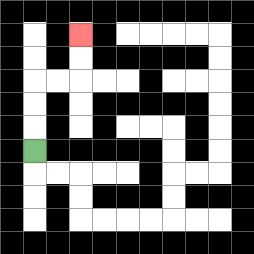{'start': '[1, 6]', 'end': '[3, 1]', 'path_directions': 'U,U,U,R,R,U,U', 'path_coordinates': '[[1, 6], [1, 5], [1, 4], [1, 3], [2, 3], [3, 3], [3, 2], [3, 1]]'}